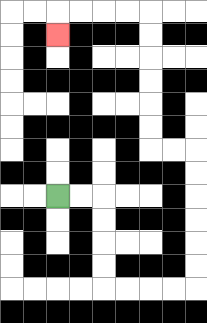{'start': '[2, 8]', 'end': '[2, 1]', 'path_directions': 'R,R,D,D,D,D,R,R,R,R,U,U,U,U,U,U,L,L,U,U,U,U,U,U,L,L,L,L,D', 'path_coordinates': '[[2, 8], [3, 8], [4, 8], [4, 9], [4, 10], [4, 11], [4, 12], [5, 12], [6, 12], [7, 12], [8, 12], [8, 11], [8, 10], [8, 9], [8, 8], [8, 7], [8, 6], [7, 6], [6, 6], [6, 5], [6, 4], [6, 3], [6, 2], [6, 1], [6, 0], [5, 0], [4, 0], [3, 0], [2, 0], [2, 1]]'}